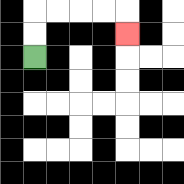{'start': '[1, 2]', 'end': '[5, 1]', 'path_directions': 'U,U,R,R,R,R,D', 'path_coordinates': '[[1, 2], [1, 1], [1, 0], [2, 0], [3, 0], [4, 0], [5, 0], [5, 1]]'}